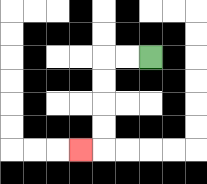{'start': '[6, 2]', 'end': '[3, 6]', 'path_directions': 'L,L,D,D,D,D,L', 'path_coordinates': '[[6, 2], [5, 2], [4, 2], [4, 3], [4, 4], [4, 5], [4, 6], [3, 6]]'}